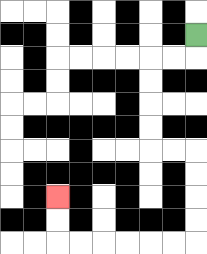{'start': '[8, 1]', 'end': '[2, 8]', 'path_directions': 'D,L,L,D,D,D,D,R,R,D,D,D,D,L,L,L,L,L,L,U,U', 'path_coordinates': '[[8, 1], [8, 2], [7, 2], [6, 2], [6, 3], [6, 4], [6, 5], [6, 6], [7, 6], [8, 6], [8, 7], [8, 8], [8, 9], [8, 10], [7, 10], [6, 10], [5, 10], [4, 10], [3, 10], [2, 10], [2, 9], [2, 8]]'}